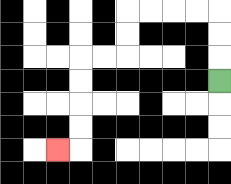{'start': '[9, 3]', 'end': '[2, 6]', 'path_directions': 'U,U,U,L,L,L,L,D,D,L,L,D,D,D,D,L', 'path_coordinates': '[[9, 3], [9, 2], [9, 1], [9, 0], [8, 0], [7, 0], [6, 0], [5, 0], [5, 1], [5, 2], [4, 2], [3, 2], [3, 3], [3, 4], [3, 5], [3, 6], [2, 6]]'}